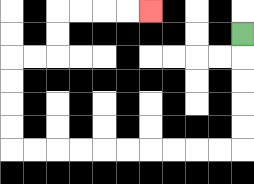{'start': '[10, 1]', 'end': '[6, 0]', 'path_directions': 'D,D,D,D,D,L,L,L,L,L,L,L,L,L,L,U,U,U,U,R,R,U,U,R,R,R,R', 'path_coordinates': '[[10, 1], [10, 2], [10, 3], [10, 4], [10, 5], [10, 6], [9, 6], [8, 6], [7, 6], [6, 6], [5, 6], [4, 6], [3, 6], [2, 6], [1, 6], [0, 6], [0, 5], [0, 4], [0, 3], [0, 2], [1, 2], [2, 2], [2, 1], [2, 0], [3, 0], [4, 0], [5, 0], [6, 0]]'}